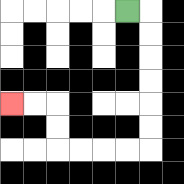{'start': '[5, 0]', 'end': '[0, 4]', 'path_directions': 'R,D,D,D,D,D,D,L,L,L,L,U,U,L,L', 'path_coordinates': '[[5, 0], [6, 0], [6, 1], [6, 2], [6, 3], [6, 4], [6, 5], [6, 6], [5, 6], [4, 6], [3, 6], [2, 6], [2, 5], [2, 4], [1, 4], [0, 4]]'}